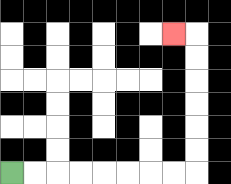{'start': '[0, 7]', 'end': '[7, 1]', 'path_directions': 'R,R,R,R,R,R,R,R,U,U,U,U,U,U,L', 'path_coordinates': '[[0, 7], [1, 7], [2, 7], [3, 7], [4, 7], [5, 7], [6, 7], [7, 7], [8, 7], [8, 6], [8, 5], [8, 4], [8, 3], [8, 2], [8, 1], [7, 1]]'}